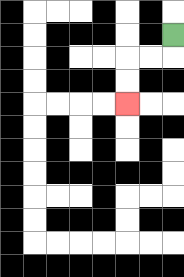{'start': '[7, 1]', 'end': '[5, 4]', 'path_directions': 'D,L,L,D,D', 'path_coordinates': '[[7, 1], [7, 2], [6, 2], [5, 2], [5, 3], [5, 4]]'}